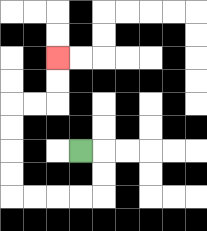{'start': '[3, 6]', 'end': '[2, 2]', 'path_directions': 'R,D,D,L,L,L,L,U,U,U,U,R,R,U,U', 'path_coordinates': '[[3, 6], [4, 6], [4, 7], [4, 8], [3, 8], [2, 8], [1, 8], [0, 8], [0, 7], [0, 6], [0, 5], [0, 4], [1, 4], [2, 4], [2, 3], [2, 2]]'}